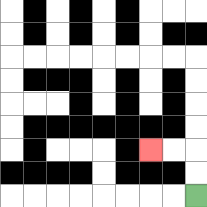{'start': '[8, 8]', 'end': '[6, 6]', 'path_directions': 'U,U,L,L', 'path_coordinates': '[[8, 8], [8, 7], [8, 6], [7, 6], [6, 6]]'}